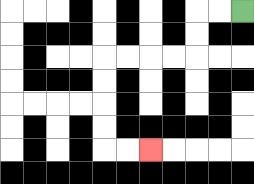{'start': '[10, 0]', 'end': '[6, 6]', 'path_directions': 'L,L,D,D,L,L,L,L,D,D,D,D,R,R', 'path_coordinates': '[[10, 0], [9, 0], [8, 0], [8, 1], [8, 2], [7, 2], [6, 2], [5, 2], [4, 2], [4, 3], [4, 4], [4, 5], [4, 6], [5, 6], [6, 6]]'}